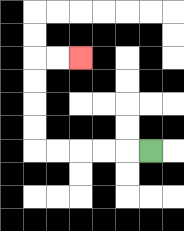{'start': '[6, 6]', 'end': '[3, 2]', 'path_directions': 'L,L,L,L,L,U,U,U,U,R,R', 'path_coordinates': '[[6, 6], [5, 6], [4, 6], [3, 6], [2, 6], [1, 6], [1, 5], [1, 4], [1, 3], [1, 2], [2, 2], [3, 2]]'}